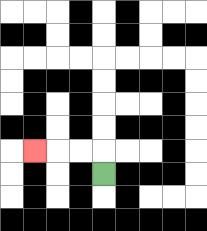{'start': '[4, 7]', 'end': '[1, 6]', 'path_directions': 'U,L,L,L', 'path_coordinates': '[[4, 7], [4, 6], [3, 6], [2, 6], [1, 6]]'}